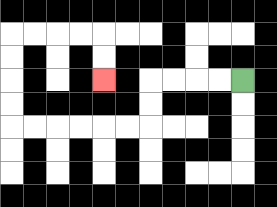{'start': '[10, 3]', 'end': '[4, 3]', 'path_directions': 'L,L,L,L,D,D,L,L,L,L,L,L,U,U,U,U,R,R,R,R,D,D', 'path_coordinates': '[[10, 3], [9, 3], [8, 3], [7, 3], [6, 3], [6, 4], [6, 5], [5, 5], [4, 5], [3, 5], [2, 5], [1, 5], [0, 5], [0, 4], [0, 3], [0, 2], [0, 1], [1, 1], [2, 1], [3, 1], [4, 1], [4, 2], [4, 3]]'}